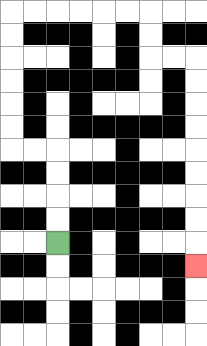{'start': '[2, 10]', 'end': '[8, 11]', 'path_directions': 'U,U,U,U,L,L,U,U,U,U,U,U,R,R,R,R,R,R,D,D,R,R,D,D,D,D,D,D,D,D,D', 'path_coordinates': '[[2, 10], [2, 9], [2, 8], [2, 7], [2, 6], [1, 6], [0, 6], [0, 5], [0, 4], [0, 3], [0, 2], [0, 1], [0, 0], [1, 0], [2, 0], [3, 0], [4, 0], [5, 0], [6, 0], [6, 1], [6, 2], [7, 2], [8, 2], [8, 3], [8, 4], [8, 5], [8, 6], [8, 7], [8, 8], [8, 9], [8, 10], [8, 11]]'}